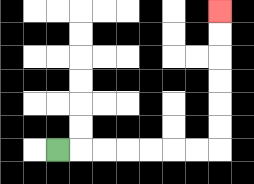{'start': '[2, 6]', 'end': '[9, 0]', 'path_directions': 'R,R,R,R,R,R,R,U,U,U,U,U,U', 'path_coordinates': '[[2, 6], [3, 6], [4, 6], [5, 6], [6, 6], [7, 6], [8, 6], [9, 6], [9, 5], [9, 4], [9, 3], [9, 2], [9, 1], [9, 0]]'}